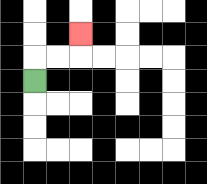{'start': '[1, 3]', 'end': '[3, 1]', 'path_directions': 'U,R,R,U', 'path_coordinates': '[[1, 3], [1, 2], [2, 2], [3, 2], [3, 1]]'}